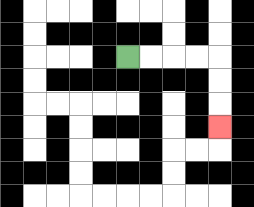{'start': '[5, 2]', 'end': '[9, 5]', 'path_directions': 'R,R,R,R,D,D,D', 'path_coordinates': '[[5, 2], [6, 2], [7, 2], [8, 2], [9, 2], [9, 3], [9, 4], [9, 5]]'}